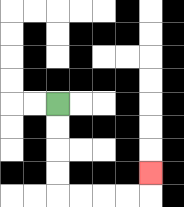{'start': '[2, 4]', 'end': '[6, 7]', 'path_directions': 'D,D,D,D,R,R,R,R,U', 'path_coordinates': '[[2, 4], [2, 5], [2, 6], [2, 7], [2, 8], [3, 8], [4, 8], [5, 8], [6, 8], [6, 7]]'}